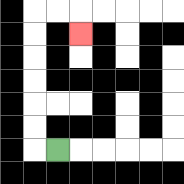{'start': '[2, 6]', 'end': '[3, 1]', 'path_directions': 'L,U,U,U,U,U,U,R,R,D', 'path_coordinates': '[[2, 6], [1, 6], [1, 5], [1, 4], [1, 3], [1, 2], [1, 1], [1, 0], [2, 0], [3, 0], [3, 1]]'}